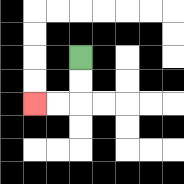{'start': '[3, 2]', 'end': '[1, 4]', 'path_directions': 'D,D,L,L', 'path_coordinates': '[[3, 2], [3, 3], [3, 4], [2, 4], [1, 4]]'}